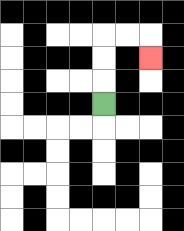{'start': '[4, 4]', 'end': '[6, 2]', 'path_directions': 'U,U,U,R,R,D', 'path_coordinates': '[[4, 4], [4, 3], [4, 2], [4, 1], [5, 1], [6, 1], [6, 2]]'}